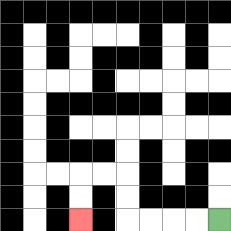{'start': '[9, 9]', 'end': '[3, 9]', 'path_directions': 'L,L,L,L,U,U,L,L,D,D', 'path_coordinates': '[[9, 9], [8, 9], [7, 9], [6, 9], [5, 9], [5, 8], [5, 7], [4, 7], [3, 7], [3, 8], [3, 9]]'}